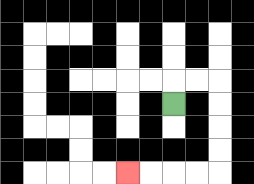{'start': '[7, 4]', 'end': '[5, 7]', 'path_directions': 'U,R,R,D,D,D,D,L,L,L,L', 'path_coordinates': '[[7, 4], [7, 3], [8, 3], [9, 3], [9, 4], [9, 5], [9, 6], [9, 7], [8, 7], [7, 7], [6, 7], [5, 7]]'}